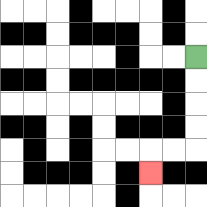{'start': '[8, 2]', 'end': '[6, 7]', 'path_directions': 'D,D,D,D,L,L,D', 'path_coordinates': '[[8, 2], [8, 3], [8, 4], [8, 5], [8, 6], [7, 6], [6, 6], [6, 7]]'}